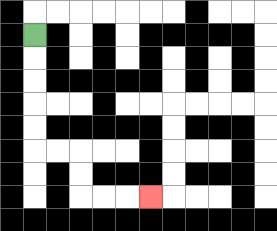{'start': '[1, 1]', 'end': '[6, 8]', 'path_directions': 'D,D,D,D,D,R,R,D,D,R,R,R', 'path_coordinates': '[[1, 1], [1, 2], [1, 3], [1, 4], [1, 5], [1, 6], [2, 6], [3, 6], [3, 7], [3, 8], [4, 8], [5, 8], [6, 8]]'}